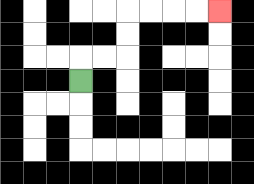{'start': '[3, 3]', 'end': '[9, 0]', 'path_directions': 'U,R,R,U,U,R,R,R,R', 'path_coordinates': '[[3, 3], [3, 2], [4, 2], [5, 2], [5, 1], [5, 0], [6, 0], [7, 0], [8, 0], [9, 0]]'}